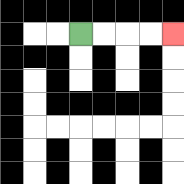{'start': '[3, 1]', 'end': '[7, 1]', 'path_directions': 'R,R,R,R', 'path_coordinates': '[[3, 1], [4, 1], [5, 1], [6, 1], [7, 1]]'}